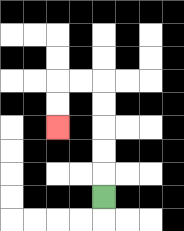{'start': '[4, 8]', 'end': '[2, 5]', 'path_directions': 'U,U,U,U,U,L,L,D,D', 'path_coordinates': '[[4, 8], [4, 7], [4, 6], [4, 5], [4, 4], [4, 3], [3, 3], [2, 3], [2, 4], [2, 5]]'}